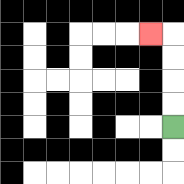{'start': '[7, 5]', 'end': '[6, 1]', 'path_directions': 'U,U,U,U,L', 'path_coordinates': '[[7, 5], [7, 4], [7, 3], [7, 2], [7, 1], [6, 1]]'}